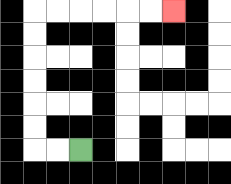{'start': '[3, 6]', 'end': '[7, 0]', 'path_directions': 'L,L,U,U,U,U,U,U,R,R,R,R,R,R', 'path_coordinates': '[[3, 6], [2, 6], [1, 6], [1, 5], [1, 4], [1, 3], [1, 2], [1, 1], [1, 0], [2, 0], [3, 0], [4, 0], [5, 0], [6, 0], [7, 0]]'}